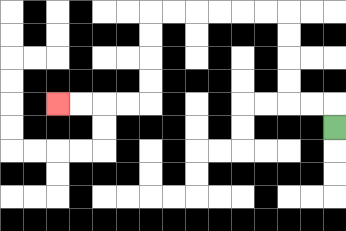{'start': '[14, 5]', 'end': '[2, 4]', 'path_directions': 'U,L,L,U,U,U,U,L,L,L,L,L,L,D,D,D,D,L,L,L,L', 'path_coordinates': '[[14, 5], [14, 4], [13, 4], [12, 4], [12, 3], [12, 2], [12, 1], [12, 0], [11, 0], [10, 0], [9, 0], [8, 0], [7, 0], [6, 0], [6, 1], [6, 2], [6, 3], [6, 4], [5, 4], [4, 4], [3, 4], [2, 4]]'}